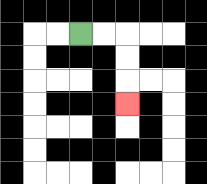{'start': '[3, 1]', 'end': '[5, 4]', 'path_directions': 'R,R,D,D,D', 'path_coordinates': '[[3, 1], [4, 1], [5, 1], [5, 2], [5, 3], [5, 4]]'}